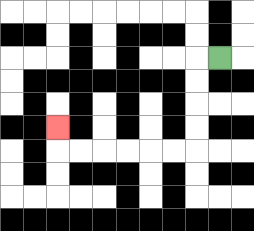{'start': '[9, 2]', 'end': '[2, 5]', 'path_directions': 'L,D,D,D,D,L,L,L,L,L,L,U', 'path_coordinates': '[[9, 2], [8, 2], [8, 3], [8, 4], [8, 5], [8, 6], [7, 6], [6, 6], [5, 6], [4, 6], [3, 6], [2, 6], [2, 5]]'}